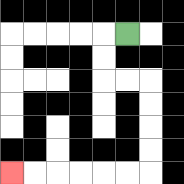{'start': '[5, 1]', 'end': '[0, 7]', 'path_directions': 'L,D,D,R,R,D,D,D,D,L,L,L,L,L,L', 'path_coordinates': '[[5, 1], [4, 1], [4, 2], [4, 3], [5, 3], [6, 3], [6, 4], [6, 5], [6, 6], [6, 7], [5, 7], [4, 7], [3, 7], [2, 7], [1, 7], [0, 7]]'}